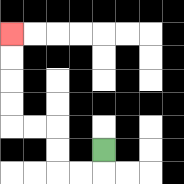{'start': '[4, 6]', 'end': '[0, 1]', 'path_directions': 'D,L,L,U,U,L,L,U,U,U,U', 'path_coordinates': '[[4, 6], [4, 7], [3, 7], [2, 7], [2, 6], [2, 5], [1, 5], [0, 5], [0, 4], [0, 3], [0, 2], [0, 1]]'}